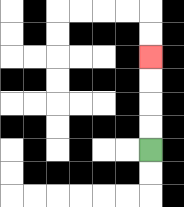{'start': '[6, 6]', 'end': '[6, 2]', 'path_directions': 'U,U,U,U', 'path_coordinates': '[[6, 6], [6, 5], [6, 4], [6, 3], [6, 2]]'}